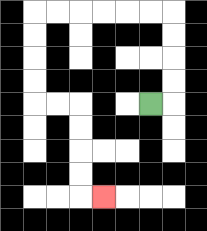{'start': '[6, 4]', 'end': '[4, 8]', 'path_directions': 'R,U,U,U,U,L,L,L,L,L,L,D,D,D,D,R,R,D,D,D,D,R', 'path_coordinates': '[[6, 4], [7, 4], [7, 3], [7, 2], [7, 1], [7, 0], [6, 0], [5, 0], [4, 0], [3, 0], [2, 0], [1, 0], [1, 1], [1, 2], [1, 3], [1, 4], [2, 4], [3, 4], [3, 5], [3, 6], [3, 7], [3, 8], [4, 8]]'}